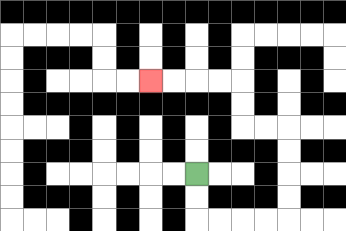{'start': '[8, 7]', 'end': '[6, 3]', 'path_directions': 'D,D,R,R,R,R,U,U,U,U,L,L,U,U,L,L,L,L', 'path_coordinates': '[[8, 7], [8, 8], [8, 9], [9, 9], [10, 9], [11, 9], [12, 9], [12, 8], [12, 7], [12, 6], [12, 5], [11, 5], [10, 5], [10, 4], [10, 3], [9, 3], [8, 3], [7, 3], [6, 3]]'}